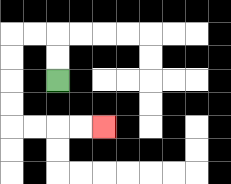{'start': '[2, 3]', 'end': '[4, 5]', 'path_directions': 'U,U,L,L,D,D,D,D,R,R,R,R', 'path_coordinates': '[[2, 3], [2, 2], [2, 1], [1, 1], [0, 1], [0, 2], [0, 3], [0, 4], [0, 5], [1, 5], [2, 5], [3, 5], [4, 5]]'}